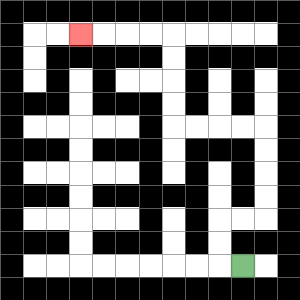{'start': '[10, 11]', 'end': '[3, 1]', 'path_directions': 'L,U,U,R,R,U,U,U,U,L,L,L,L,U,U,U,U,L,L,L,L', 'path_coordinates': '[[10, 11], [9, 11], [9, 10], [9, 9], [10, 9], [11, 9], [11, 8], [11, 7], [11, 6], [11, 5], [10, 5], [9, 5], [8, 5], [7, 5], [7, 4], [7, 3], [7, 2], [7, 1], [6, 1], [5, 1], [4, 1], [3, 1]]'}